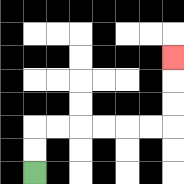{'start': '[1, 7]', 'end': '[7, 2]', 'path_directions': 'U,U,R,R,R,R,R,R,U,U,U', 'path_coordinates': '[[1, 7], [1, 6], [1, 5], [2, 5], [3, 5], [4, 5], [5, 5], [6, 5], [7, 5], [7, 4], [7, 3], [7, 2]]'}